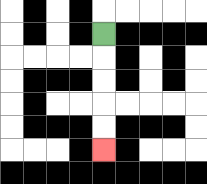{'start': '[4, 1]', 'end': '[4, 6]', 'path_directions': 'D,D,D,D,D', 'path_coordinates': '[[4, 1], [4, 2], [4, 3], [4, 4], [4, 5], [4, 6]]'}